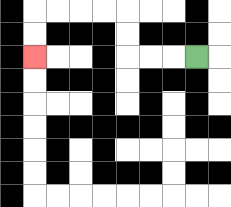{'start': '[8, 2]', 'end': '[1, 2]', 'path_directions': 'L,L,L,U,U,L,L,L,L,D,D', 'path_coordinates': '[[8, 2], [7, 2], [6, 2], [5, 2], [5, 1], [5, 0], [4, 0], [3, 0], [2, 0], [1, 0], [1, 1], [1, 2]]'}